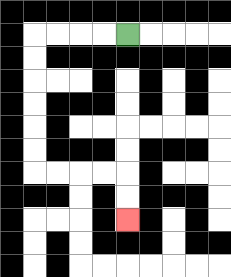{'start': '[5, 1]', 'end': '[5, 9]', 'path_directions': 'L,L,L,L,D,D,D,D,D,D,R,R,R,R,D,D', 'path_coordinates': '[[5, 1], [4, 1], [3, 1], [2, 1], [1, 1], [1, 2], [1, 3], [1, 4], [1, 5], [1, 6], [1, 7], [2, 7], [3, 7], [4, 7], [5, 7], [5, 8], [5, 9]]'}